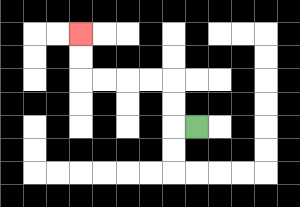{'start': '[8, 5]', 'end': '[3, 1]', 'path_directions': 'L,U,U,L,L,L,L,U,U', 'path_coordinates': '[[8, 5], [7, 5], [7, 4], [7, 3], [6, 3], [5, 3], [4, 3], [3, 3], [3, 2], [3, 1]]'}